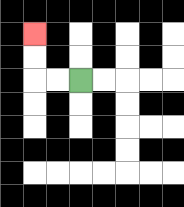{'start': '[3, 3]', 'end': '[1, 1]', 'path_directions': 'L,L,U,U', 'path_coordinates': '[[3, 3], [2, 3], [1, 3], [1, 2], [1, 1]]'}